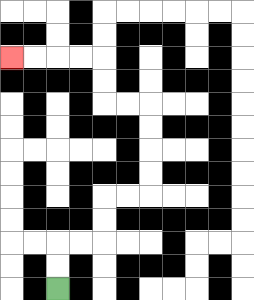{'start': '[2, 12]', 'end': '[0, 2]', 'path_directions': 'U,U,R,R,U,U,R,R,U,U,U,U,L,L,U,U,L,L,L,L', 'path_coordinates': '[[2, 12], [2, 11], [2, 10], [3, 10], [4, 10], [4, 9], [4, 8], [5, 8], [6, 8], [6, 7], [6, 6], [6, 5], [6, 4], [5, 4], [4, 4], [4, 3], [4, 2], [3, 2], [2, 2], [1, 2], [0, 2]]'}